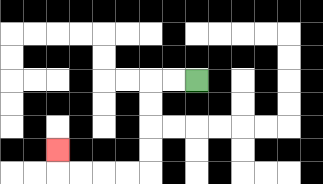{'start': '[8, 3]', 'end': '[2, 6]', 'path_directions': 'L,L,D,D,D,D,L,L,L,L,U', 'path_coordinates': '[[8, 3], [7, 3], [6, 3], [6, 4], [6, 5], [6, 6], [6, 7], [5, 7], [4, 7], [3, 7], [2, 7], [2, 6]]'}